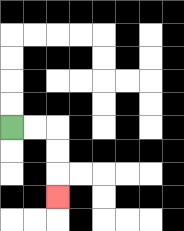{'start': '[0, 5]', 'end': '[2, 8]', 'path_directions': 'R,R,D,D,D', 'path_coordinates': '[[0, 5], [1, 5], [2, 5], [2, 6], [2, 7], [2, 8]]'}